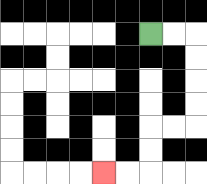{'start': '[6, 1]', 'end': '[4, 7]', 'path_directions': 'R,R,D,D,D,D,L,L,D,D,L,L', 'path_coordinates': '[[6, 1], [7, 1], [8, 1], [8, 2], [8, 3], [8, 4], [8, 5], [7, 5], [6, 5], [6, 6], [6, 7], [5, 7], [4, 7]]'}